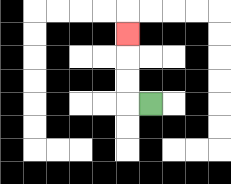{'start': '[6, 4]', 'end': '[5, 1]', 'path_directions': 'L,U,U,U', 'path_coordinates': '[[6, 4], [5, 4], [5, 3], [5, 2], [5, 1]]'}